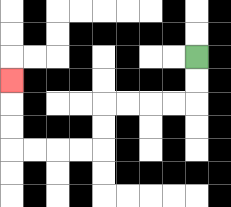{'start': '[8, 2]', 'end': '[0, 3]', 'path_directions': 'D,D,L,L,L,L,D,D,L,L,L,L,U,U,U', 'path_coordinates': '[[8, 2], [8, 3], [8, 4], [7, 4], [6, 4], [5, 4], [4, 4], [4, 5], [4, 6], [3, 6], [2, 6], [1, 6], [0, 6], [0, 5], [0, 4], [0, 3]]'}